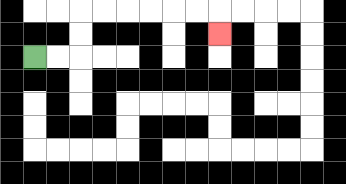{'start': '[1, 2]', 'end': '[9, 1]', 'path_directions': 'R,R,U,U,R,R,R,R,R,R,D', 'path_coordinates': '[[1, 2], [2, 2], [3, 2], [3, 1], [3, 0], [4, 0], [5, 0], [6, 0], [7, 0], [8, 0], [9, 0], [9, 1]]'}